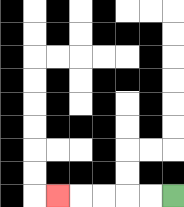{'start': '[7, 8]', 'end': '[2, 8]', 'path_directions': 'L,L,L,L,L', 'path_coordinates': '[[7, 8], [6, 8], [5, 8], [4, 8], [3, 8], [2, 8]]'}